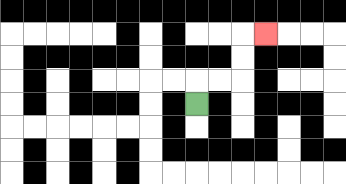{'start': '[8, 4]', 'end': '[11, 1]', 'path_directions': 'U,R,R,U,U,R', 'path_coordinates': '[[8, 4], [8, 3], [9, 3], [10, 3], [10, 2], [10, 1], [11, 1]]'}